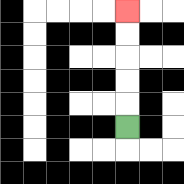{'start': '[5, 5]', 'end': '[5, 0]', 'path_directions': 'U,U,U,U,U', 'path_coordinates': '[[5, 5], [5, 4], [5, 3], [5, 2], [5, 1], [5, 0]]'}